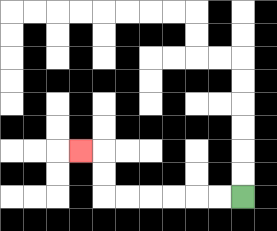{'start': '[10, 8]', 'end': '[3, 6]', 'path_directions': 'L,L,L,L,L,L,U,U,L', 'path_coordinates': '[[10, 8], [9, 8], [8, 8], [7, 8], [6, 8], [5, 8], [4, 8], [4, 7], [4, 6], [3, 6]]'}